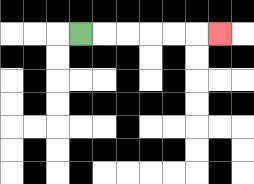{'start': '[3, 1]', 'end': '[9, 1]', 'path_directions': 'R,R,R,R,R,R', 'path_coordinates': '[[3, 1], [4, 1], [5, 1], [6, 1], [7, 1], [8, 1], [9, 1]]'}